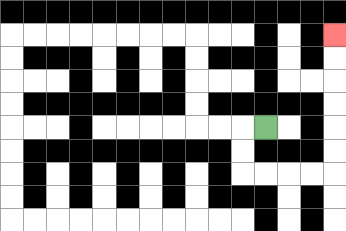{'start': '[11, 5]', 'end': '[14, 1]', 'path_directions': 'L,D,D,R,R,R,R,U,U,U,U,U,U', 'path_coordinates': '[[11, 5], [10, 5], [10, 6], [10, 7], [11, 7], [12, 7], [13, 7], [14, 7], [14, 6], [14, 5], [14, 4], [14, 3], [14, 2], [14, 1]]'}